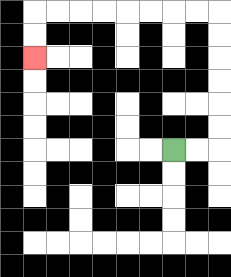{'start': '[7, 6]', 'end': '[1, 2]', 'path_directions': 'R,R,U,U,U,U,U,U,L,L,L,L,L,L,L,L,D,D', 'path_coordinates': '[[7, 6], [8, 6], [9, 6], [9, 5], [9, 4], [9, 3], [9, 2], [9, 1], [9, 0], [8, 0], [7, 0], [6, 0], [5, 0], [4, 0], [3, 0], [2, 0], [1, 0], [1, 1], [1, 2]]'}